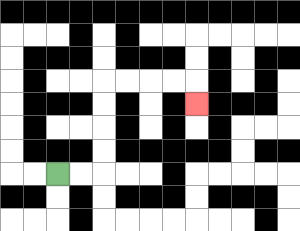{'start': '[2, 7]', 'end': '[8, 4]', 'path_directions': 'R,R,U,U,U,U,R,R,R,R,D', 'path_coordinates': '[[2, 7], [3, 7], [4, 7], [4, 6], [4, 5], [4, 4], [4, 3], [5, 3], [6, 3], [7, 3], [8, 3], [8, 4]]'}